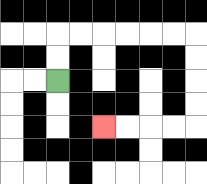{'start': '[2, 3]', 'end': '[4, 5]', 'path_directions': 'U,U,R,R,R,R,R,R,D,D,D,D,L,L,L,L', 'path_coordinates': '[[2, 3], [2, 2], [2, 1], [3, 1], [4, 1], [5, 1], [6, 1], [7, 1], [8, 1], [8, 2], [8, 3], [8, 4], [8, 5], [7, 5], [6, 5], [5, 5], [4, 5]]'}